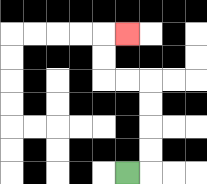{'start': '[5, 7]', 'end': '[5, 1]', 'path_directions': 'R,U,U,U,U,L,L,U,U,R', 'path_coordinates': '[[5, 7], [6, 7], [6, 6], [6, 5], [6, 4], [6, 3], [5, 3], [4, 3], [4, 2], [4, 1], [5, 1]]'}